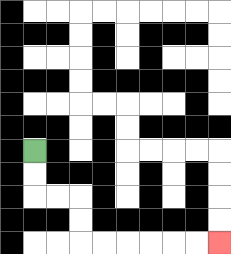{'start': '[1, 6]', 'end': '[9, 10]', 'path_directions': 'D,D,R,R,D,D,R,R,R,R,R,R', 'path_coordinates': '[[1, 6], [1, 7], [1, 8], [2, 8], [3, 8], [3, 9], [3, 10], [4, 10], [5, 10], [6, 10], [7, 10], [8, 10], [9, 10]]'}